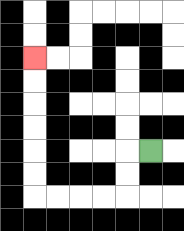{'start': '[6, 6]', 'end': '[1, 2]', 'path_directions': 'L,D,D,L,L,L,L,U,U,U,U,U,U', 'path_coordinates': '[[6, 6], [5, 6], [5, 7], [5, 8], [4, 8], [3, 8], [2, 8], [1, 8], [1, 7], [1, 6], [1, 5], [1, 4], [1, 3], [1, 2]]'}